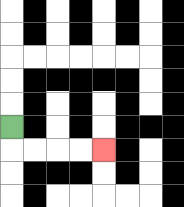{'start': '[0, 5]', 'end': '[4, 6]', 'path_directions': 'D,R,R,R,R', 'path_coordinates': '[[0, 5], [0, 6], [1, 6], [2, 6], [3, 6], [4, 6]]'}